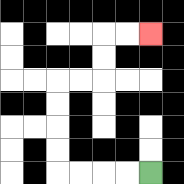{'start': '[6, 7]', 'end': '[6, 1]', 'path_directions': 'L,L,L,L,U,U,U,U,R,R,U,U,R,R', 'path_coordinates': '[[6, 7], [5, 7], [4, 7], [3, 7], [2, 7], [2, 6], [2, 5], [2, 4], [2, 3], [3, 3], [4, 3], [4, 2], [4, 1], [5, 1], [6, 1]]'}